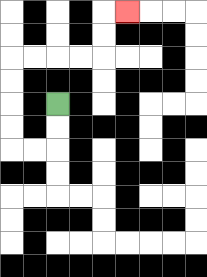{'start': '[2, 4]', 'end': '[5, 0]', 'path_directions': 'D,D,L,L,U,U,U,U,R,R,R,R,U,U,R', 'path_coordinates': '[[2, 4], [2, 5], [2, 6], [1, 6], [0, 6], [0, 5], [0, 4], [0, 3], [0, 2], [1, 2], [2, 2], [3, 2], [4, 2], [4, 1], [4, 0], [5, 0]]'}